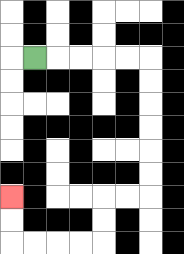{'start': '[1, 2]', 'end': '[0, 8]', 'path_directions': 'R,R,R,R,R,D,D,D,D,D,D,L,L,D,D,L,L,L,L,U,U', 'path_coordinates': '[[1, 2], [2, 2], [3, 2], [4, 2], [5, 2], [6, 2], [6, 3], [6, 4], [6, 5], [6, 6], [6, 7], [6, 8], [5, 8], [4, 8], [4, 9], [4, 10], [3, 10], [2, 10], [1, 10], [0, 10], [0, 9], [0, 8]]'}